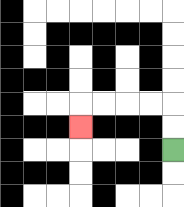{'start': '[7, 6]', 'end': '[3, 5]', 'path_directions': 'U,U,L,L,L,L,D', 'path_coordinates': '[[7, 6], [7, 5], [7, 4], [6, 4], [5, 4], [4, 4], [3, 4], [3, 5]]'}